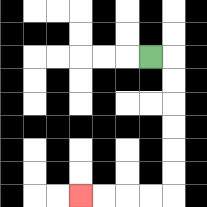{'start': '[6, 2]', 'end': '[3, 8]', 'path_directions': 'R,D,D,D,D,D,D,L,L,L,L', 'path_coordinates': '[[6, 2], [7, 2], [7, 3], [7, 4], [7, 5], [7, 6], [7, 7], [7, 8], [6, 8], [5, 8], [4, 8], [3, 8]]'}